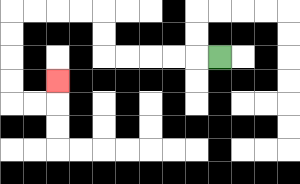{'start': '[9, 2]', 'end': '[2, 3]', 'path_directions': 'L,L,L,L,L,U,U,L,L,L,L,D,D,D,D,R,R,U', 'path_coordinates': '[[9, 2], [8, 2], [7, 2], [6, 2], [5, 2], [4, 2], [4, 1], [4, 0], [3, 0], [2, 0], [1, 0], [0, 0], [0, 1], [0, 2], [0, 3], [0, 4], [1, 4], [2, 4], [2, 3]]'}